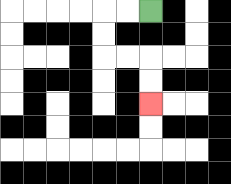{'start': '[6, 0]', 'end': '[6, 4]', 'path_directions': 'L,L,D,D,R,R,D,D', 'path_coordinates': '[[6, 0], [5, 0], [4, 0], [4, 1], [4, 2], [5, 2], [6, 2], [6, 3], [6, 4]]'}